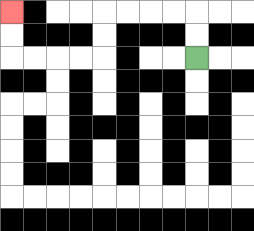{'start': '[8, 2]', 'end': '[0, 0]', 'path_directions': 'U,U,L,L,L,L,D,D,L,L,L,L,U,U', 'path_coordinates': '[[8, 2], [8, 1], [8, 0], [7, 0], [6, 0], [5, 0], [4, 0], [4, 1], [4, 2], [3, 2], [2, 2], [1, 2], [0, 2], [0, 1], [0, 0]]'}